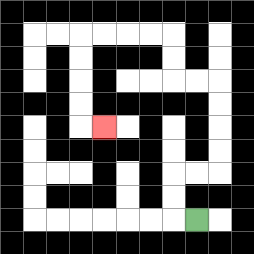{'start': '[8, 9]', 'end': '[4, 5]', 'path_directions': 'L,U,U,R,R,U,U,U,U,L,L,U,U,L,L,L,L,D,D,D,D,R', 'path_coordinates': '[[8, 9], [7, 9], [7, 8], [7, 7], [8, 7], [9, 7], [9, 6], [9, 5], [9, 4], [9, 3], [8, 3], [7, 3], [7, 2], [7, 1], [6, 1], [5, 1], [4, 1], [3, 1], [3, 2], [3, 3], [3, 4], [3, 5], [4, 5]]'}